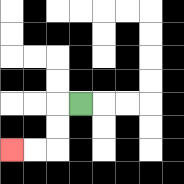{'start': '[3, 4]', 'end': '[0, 6]', 'path_directions': 'L,D,D,L,L', 'path_coordinates': '[[3, 4], [2, 4], [2, 5], [2, 6], [1, 6], [0, 6]]'}